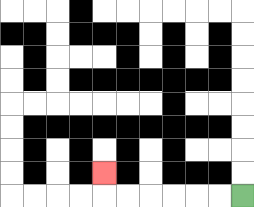{'start': '[10, 8]', 'end': '[4, 7]', 'path_directions': 'L,L,L,L,L,L,U', 'path_coordinates': '[[10, 8], [9, 8], [8, 8], [7, 8], [6, 8], [5, 8], [4, 8], [4, 7]]'}